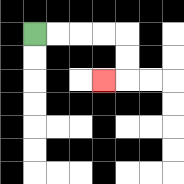{'start': '[1, 1]', 'end': '[4, 3]', 'path_directions': 'R,R,R,R,D,D,L', 'path_coordinates': '[[1, 1], [2, 1], [3, 1], [4, 1], [5, 1], [5, 2], [5, 3], [4, 3]]'}